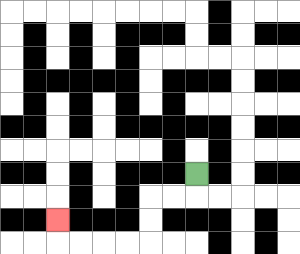{'start': '[8, 7]', 'end': '[2, 9]', 'path_directions': 'D,L,L,D,D,L,L,L,L,U', 'path_coordinates': '[[8, 7], [8, 8], [7, 8], [6, 8], [6, 9], [6, 10], [5, 10], [4, 10], [3, 10], [2, 10], [2, 9]]'}